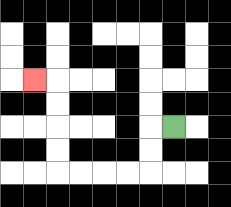{'start': '[7, 5]', 'end': '[1, 3]', 'path_directions': 'L,D,D,L,L,L,L,U,U,U,U,L', 'path_coordinates': '[[7, 5], [6, 5], [6, 6], [6, 7], [5, 7], [4, 7], [3, 7], [2, 7], [2, 6], [2, 5], [2, 4], [2, 3], [1, 3]]'}